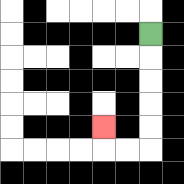{'start': '[6, 1]', 'end': '[4, 5]', 'path_directions': 'D,D,D,D,D,L,L,U', 'path_coordinates': '[[6, 1], [6, 2], [6, 3], [6, 4], [6, 5], [6, 6], [5, 6], [4, 6], [4, 5]]'}